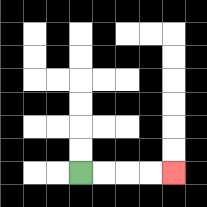{'start': '[3, 7]', 'end': '[7, 7]', 'path_directions': 'R,R,R,R', 'path_coordinates': '[[3, 7], [4, 7], [5, 7], [6, 7], [7, 7]]'}